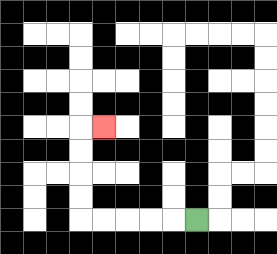{'start': '[8, 9]', 'end': '[4, 5]', 'path_directions': 'L,L,L,L,L,U,U,U,U,R', 'path_coordinates': '[[8, 9], [7, 9], [6, 9], [5, 9], [4, 9], [3, 9], [3, 8], [3, 7], [3, 6], [3, 5], [4, 5]]'}